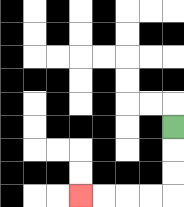{'start': '[7, 5]', 'end': '[3, 8]', 'path_directions': 'D,D,D,L,L,L,L', 'path_coordinates': '[[7, 5], [7, 6], [7, 7], [7, 8], [6, 8], [5, 8], [4, 8], [3, 8]]'}